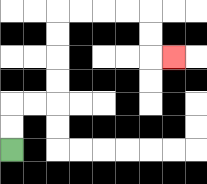{'start': '[0, 6]', 'end': '[7, 2]', 'path_directions': 'U,U,R,R,U,U,U,U,R,R,R,R,D,D,R', 'path_coordinates': '[[0, 6], [0, 5], [0, 4], [1, 4], [2, 4], [2, 3], [2, 2], [2, 1], [2, 0], [3, 0], [4, 0], [5, 0], [6, 0], [6, 1], [6, 2], [7, 2]]'}